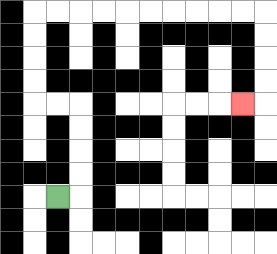{'start': '[2, 8]', 'end': '[10, 4]', 'path_directions': 'R,U,U,U,U,L,L,U,U,U,U,R,R,R,R,R,R,R,R,R,R,D,D,D,D,L', 'path_coordinates': '[[2, 8], [3, 8], [3, 7], [3, 6], [3, 5], [3, 4], [2, 4], [1, 4], [1, 3], [1, 2], [1, 1], [1, 0], [2, 0], [3, 0], [4, 0], [5, 0], [6, 0], [7, 0], [8, 0], [9, 0], [10, 0], [11, 0], [11, 1], [11, 2], [11, 3], [11, 4], [10, 4]]'}